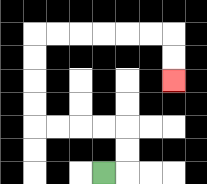{'start': '[4, 7]', 'end': '[7, 3]', 'path_directions': 'R,U,U,L,L,L,L,U,U,U,U,R,R,R,R,R,R,D,D', 'path_coordinates': '[[4, 7], [5, 7], [5, 6], [5, 5], [4, 5], [3, 5], [2, 5], [1, 5], [1, 4], [1, 3], [1, 2], [1, 1], [2, 1], [3, 1], [4, 1], [5, 1], [6, 1], [7, 1], [7, 2], [7, 3]]'}